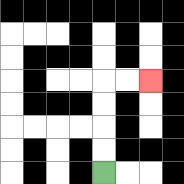{'start': '[4, 7]', 'end': '[6, 3]', 'path_directions': 'U,U,U,U,R,R', 'path_coordinates': '[[4, 7], [4, 6], [4, 5], [4, 4], [4, 3], [5, 3], [6, 3]]'}